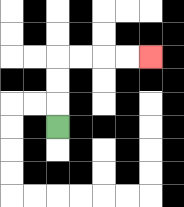{'start': '[2, 5]', 'end': '[6, 2]', 'path_directions': 'U,U,U,R,R,R,R', 'path_coordinates': '[[2, 5], [2, 4], [2, 3], [2, 2], [3, 2], [4, 2], [5, 2], [6, 2]]'}